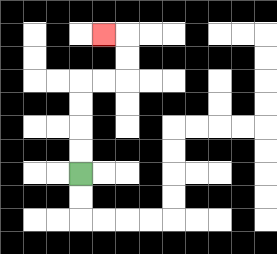{'start': '[3, 7]', 'end': '[4, 1]', 'path_directions': 'U,U,U,U,R,R,U,U,L', 'path_coordinates': '[[3, 7], [3, 6], [3, 5], [3, 4], [3, 3], [4, 3], [5, 3], [5, 2], [5, 1], [4, 1]]'}